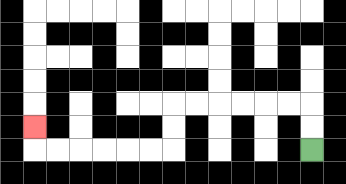{'start': '[13, 6]', 'end': '[1, 5]', 'path_directions': 'U,U,L,L,L,L,L,L,D,D,L,L,L,L,L,L,U', 'path_coordinates': '[[13, 6], [13, 5], [13, 4], [12, 4], [11, 4], [10, 4], [9, 4], [8, 4], [7, 4], [7, 5], [7, 6], [6, 6], [5, 6], [4, 6], [3, 6], [2, 6], [1, 6], [1, 5]]'}